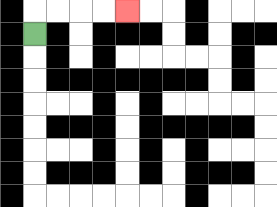{'start': '[1, 1]', 'end': '[5, 0]', 'path_directions': 'U,R,R,R,R', 'path_coordinates': '[[1, 1], [1, 0], [2, 0], [3, 0], [4, 0], [5, 0]]'}